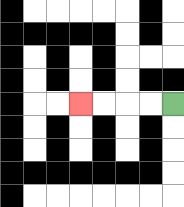{'start': '[7, 4]', 'end': '[3, 4]', 'path_directions': 'L,L,L,L', 'path_coordinates': '[[7, 4], [6, 4], [5, 4], [4, 4], [3, 4]]'}